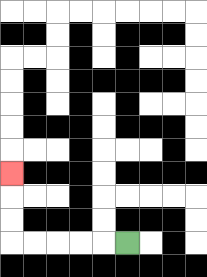{'start': '[5, 10]', 'end': '[0, 7]', 'path_directions': 'L,L,L,L,L,U,U,U', 'path_coordinates': '[[5, 10], [4, 10], [3, 10], [2, 10], [1, 10], [0, 10], [0, 9], [0, 8], [0, 7]]'}